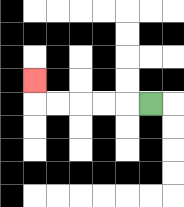{'start': '[6, 4]', 'end': '[1, 3]', 'path_directions': 'L,L,L,L,L,U', 'path_coordinates': '[[6, 4], [5, 4], [4, 4], [3, 4], [2, 4], [1, 4], [1, 3]]'}